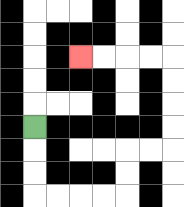{'start': '[1, 5]', 'end': '[3, 2]', 'path_directions': 'D,D,D,R,R,R,R,U,U,R,R,U,U,U,U,L,L,L,L', 'path_coordinates': '[[1, 5], [1, 6], [1, 7], [1, 8], [2, 8], [3, 8], [4, 8], [5, 8], [5, 7], [5, 6], [6, 6], [7, 6], [7, 5], [7, 4], [7, 3], [7, 2], [6, 2], [5, 2], [4, 2], [3, 2]]'}